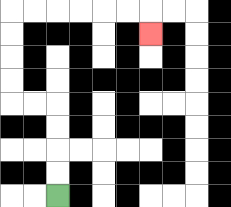{'start': '[2, 8]', 'end': '[6, 1]', 'path_directions': 'U,U,U,U,L,L,U,U,U,U,R,R,R,R,R,R,D', 'path_coordinates': '[[2, 8], [2, 7], [2, 6], [2, 5], [2, 4], [1, 4], [0, 4], [0, 3], [0, 2], [0, 1], [0, 0], [1, 0], [2, 0], [3, 0], [4, 0], [5, 0], [6, 0], [6, 1]]'}